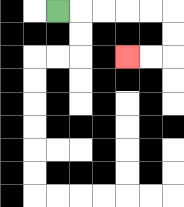{'start': '[2, 0]', 'end': '[5, 2]', 'path_directions': 'R,R,R,R,R,D,D,L,L', 'path_coordinates': '[[2, 0], [3, 0], [4, 0], [5, 0], [6, 0], [7, 0], [7, 1], [7, 2], [6, 2], [5, 2]]'}